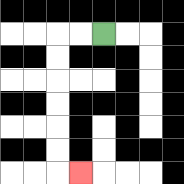{'start': '[4, 1]', 'end': '[3, 7]', 'path_directions': 'L,L,D,D,D,D,D,D,R', 'path_coordinates': '[[4, 1], [3, 1], [2, 1], [2, 2], [2, 3], [2, 4], [2, 5], [2, 6], [2, 7], [3, 7]]'}